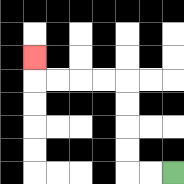{'start': '[7, 7]', 'end': '[1, 2]', 'path_directions': 'L,L,U,U,U,U,L,L,L,L,U', 'path_coordinates': '[[7, 7], [6, 7], [5, 7], [5, 6], [5, 5], [5, 4], [5, 3], [4, 3], [3, 3], [2, 3], [1, 3], [1, 2]]'}